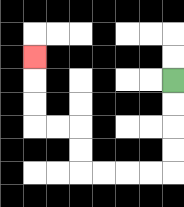{'start': '[7, 3]', 'end': '[1, 2]', 'path_directions': 'D,D,D,D,L,L,L,L,U,U,L,L,U,U,U', 'path_coordinates': '[[7, 3], [7, 4], [7, 5], [7, 6], [7, 7], [6, 7], [5, 7], [4, 7], [3, 7], [3, 6], [3, 5], [2, 5], [1, 5], [1, 4], [1, 3], [1, 2]]'}